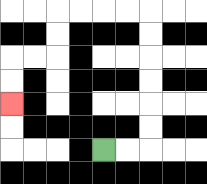{'start': '[4, 6]', 'end': '[0, 4]', 'path_directions': 'R,R,U,U,U,U,U,U,L,L,L,L,D,D,L,L,D,D', 'path_coordinates': '[[4, 6], [5, 6], [6, 6], [6, 5], [6, 4], [6, 3], [6, 2], [6, 1], [6, 0], [5, 0], [4, 0], [3, 0], [2, 0], [2, 1], [2, 2], [1, 2], [0, 2], [0, 3], [0, 4]]'}